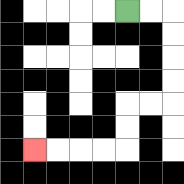{'start': '[5, 0]', 'end': '[1, 6]', 'path_directions': 'R,R,D,D,D,D,L,L,D,D,L,L,L,L', 'path_coordinates': '[[5, 0], [6, 0], [7, 0], [7, 1], [7, 2], [7, 3], [7, 4], [6, 4], [5, 4], [5, 5], [5, 6], [4, 6], [3, 6], [2, 6], [1, 6]]'}